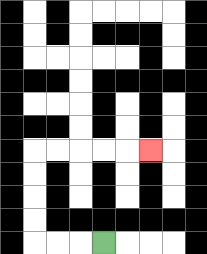{'start': '[4, 10]', 'end': '[6, 6]', 'path_directions': 'L,L,L,U,U,U,U,R,R,R,R,R', 'path_coordinates': '[[4, 10], [3, 10], [2, 10], [1, 10], [1, 9], [1, 8], [1, 7], [1, 6], [2, 6], [3, 6], [4, 6], [5, 6], [6, 6]]'}